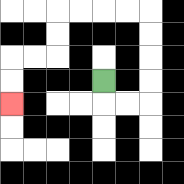{'start': '[4, 3]', 'end': '[0, 4]', 'path_directions': 'D,R,R,U,U,U,U,L,L,L,L,D,D,L,L,D,D', 'path_coordinates': '[[4, 3], [4, 4], [5, 4], [6, 4], [6, 3], [6, 2], [6, 1], [6, 0], [5, 0], [4, 0], [3, 0], [2, 0], [2, 1], [2, 2], [1, 2], [0, 2], [0, 3], [0, 4]]'}